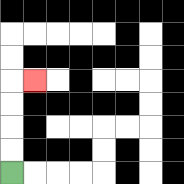{'start': '[0, 7]', 'end': '[1, 3]', 'path_directions': 'U,U,U,U,R', 'path_coordinates': '[[0, 7], [0, 6], [0, 5], [0, 4], [0, 3], [1, 3]]'}